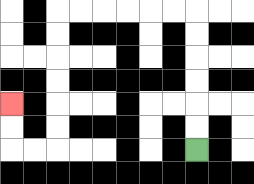{'start': '[8, 6]', 'end': '[0, 4]', 'path_directions': 'U,U,U,U,U,U,L,L,L,L,L,L,D,D,D,D,D,D,L,L,U,U', 'path_coordinates': '[[8, 6], [8, 5], [8, 4], [8, 3], [8, 2], [8, 1], [8, 0], [7, 0], [6, 0], [5, 0], [4, 0], [3, 0], [2, 0], [2, 1], [2, 2], [2, 3], [2, 4], [2, 5], [2, 6], [1, 6], [0, 6], [0, 5], [0, 4]]'}